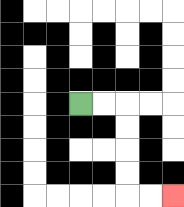{'start': '[3, 4]', 'end': '[7, 8]', 'path_directions': 'R,R,D,D,D,D,R,R', 'path_coordinates': '[[3, 4], [4, 4], [5, 4], [5, 5], [5, 6], [5, 7], [5, 8], [6, 8], [7, 8]]'}